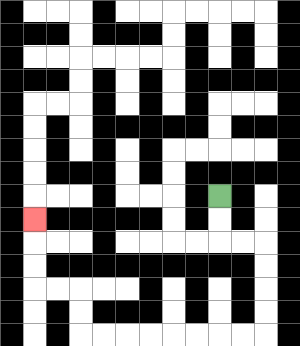{'start': '[9, 8]', 'end': '[1, 9]', 'path_directions': 'D,D,R,R,D,D,D,D,L,L,L,L,L,L,L,L,U,U,L,L,U,U,U', 'path_coordinates': '[[9, 8], [9, 9], [9, 10], [10, 10], [11, 10], [11, 11], [11, 12], [11, 13], [11, 14], [10, 14], [9, 14], [8, 14], [7, 14], [6, 14], [5, 14], [4, 14], [3, 14], [3, 13], [3, 12], [2, 12], [1, 12], [1, 11], [1, 10], [1, 9]]'}